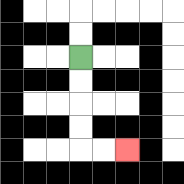{'start': '[3, 2]', 'end': '[5, 6]', 'path_directions': 'D,D,D,D,R,R', 'path_coordinates': '[[3, 2], [3, 3], [3, 4], [3, 5], [3, 6], [4, 6], [5, 6]]'}